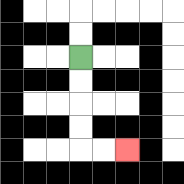{'start': '[3, 2]', 'end': '[5, 6]', 'path_directions': 'D,D,D,D,R,R', 'path_coordinates': '[[3, 2], [3, 3], [3, 4], [3, 5], [3, 6], [4, 6], [5, 6]]'}